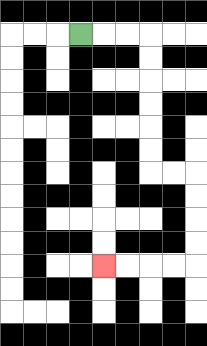{'start': '[3, 1]', 'end': '[4, 11]', 'path_directions': 'R,R,R,D,D,D,D,D,D,R,R,D,D,D,D,L,L,L,L', 'path_coordinates': '[[3, 1], [4, 1], [5, 1], [6, 1], [6, 2], [6, 3], [6, 4], [6, 5], [6, 6], [6, 7], [7, 7], [8, 7], [8, 8], [8, 9], [8, 10], [8, 11], [7, 11], [6, 11], [5, 11], [4, 11]]'}